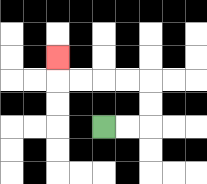{'start': '[4, 5]', 'end': '[2, 2]', 'path_directions': 'R,R,U,U,L,L,L,L,U', 'path_coordinates': '[[4, 5], [5, 5], [6, 5], [6, 4], [6, 3], [5, 3], [4, 3], [3, 3], [2, 3], [2, 2]]'}